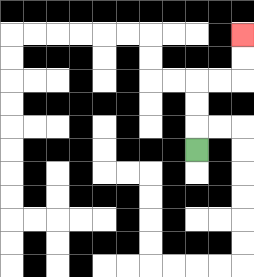{'start': '[8, 6]', 'end': '[10, 1]', 'path_directions': 'U,U,U,R,R,U,U', 'path_coordinates': '[[8, 6], [8, 5], [8, 4], [8, 3], [9, 3], [10, 3], [10, 2], [10, 1]]'}